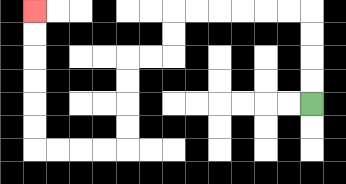{'start': '[13, 4]', 'end': '[1, 0]', 'path_directions': 'U,U,U,U,L,L,L,L,L,L,D,D,L,L,D,D,D,D,L,L,L,L,U,U,U,U,U,U', 'path_coordinates': '[[13, 4], [13, 3], [13, 2], [13, 1], [13, 0], [12, 0], [11, 0], [10, 0], [9, 0], [8, 0], [7, 0], [7, 1], [7, 2], [6, 2], [5, 2], [5, 3], [5, 4], [5, 5], [5, 6], [4, 6], [3, 6], [2, 6], [1, 6], [1, 5], [1, 4], [1, 3], [1, 2], [1, 1], [1, 0]]'}